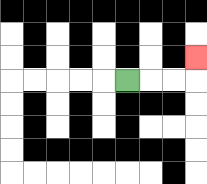{'start': '[5, 3]', 'end': '[8, 2]', 'path_directions': 'R,R,R,U', 'path_coordinates': '[[5, 3], [6, 3], [7, 3], [8, 3], [8, 2]]'}